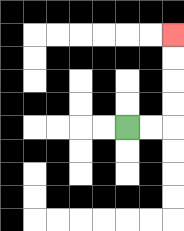{'start': '[5, 5]', 'end': '[7, 1]', 'path_directions': 'R,R,U,U,U,U', 'path_coordinates': '[[5, 5], [6, 5], [7, 5], [7, 4], [7, 3], [7, 2], [7, 1]]'}